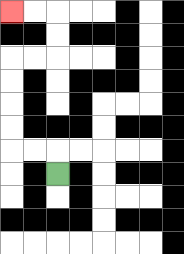{'start': '[2, 7]', 'end': '[0, 0]', 'path_directions': 'U,L,L,U,U,U,U,R,R,U,U,L,L', 'path_coordinates': '[[2, 7], [2, 6], [1, 6], [0, 6], [0, 5], [0, 4], [0, 3], [0, 2], [1, 2], [2, 2], [2, 1], [2, 0], [1, 0], [0, 0]]'}